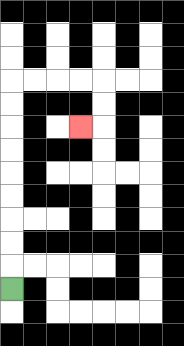{'start': '[0, 12]', 'end': '[3, 5]', 'path_directions': 'U,U,U,U,U,U,U,U,U,R,R,R,R,D,D,L', 'path_coordinates': '[[0, 12], [0, 11], [0, 10], [0, 9], [0, 8], [0, 7], [0, 6], [0, 5], [0, 4], [0, 3], [1, 3], [2, 3], [3, 3], [4, 3], [4, 4], [4, 5], [3, 5]]'}